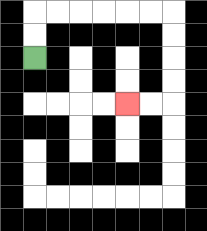{'start': '[1, 2]', 'end': '[5, 4]', 'path_directions': 'U,U,R,R,R,R,R,R,D,D,D,D,L,L', 'path_coordinates': '[[1, 2], [1, 1], [1, 0], [2, 0], [3, 0], [4, 0], [5, 0], [6, 0], [7, 0], [7, 1], [7, 2], [7, 3], [7, 4], [6, 4], [5, 4]]'}